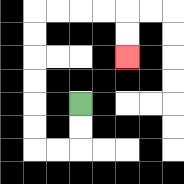{'start': '[3, 4]', 'end': '[5, 2]', 'path_directions': 'D,D,L,L,U,U,U,U,U,U,R,R,R,R,D,D', 'path_coordinates': '[[3, 4], [3, 5], [3, 6], [2, 6], [1, 6], [1, 5], [1, 4], [1, 3], [1, 2], [1, 1], [1, 0], [2, 0], [3, 0], [4, 0], [5, 0], [5, 1], [5, 2]]'}